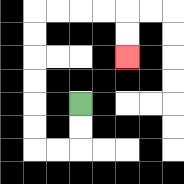{'start': '[3, 4]', 'end': '[5, 2]', 'path_directions': 'D,D,L,L,U,U,U,U,U,U,R,R,R,R,D,D', 'path_coordinates': '[[3, 4], [3, 5], [3, 6], [2, 6], [1, 6], [1, 5], [1, 4], [1, 3], [1, 2], [1, 1], [1, 0], [2, 0], [3, 0], [4, 0], [5, 0], [5, 1], [5, 2]]'}